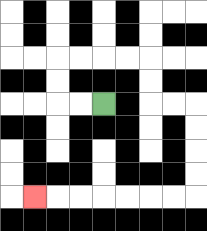{'start': '[4, 4]', 'end': '[1, 8]', 'path_directions': 'L,L,U,U,R,R,R,R,D,D,R,R,D,D,D,D,L,L,L,L,L,L,L', 'path_coordinates': '[[4, 4], [3, 4], [2, 4], [2, 3], [2, 2], [3, 2], [4, 2], [5, 2], [6, 2], [6, 3], [6, 4], [7, 4], [8, 4], [8, 5], [8, 6], [8, 7], [8, 8], [7, 8], [6, 8], [5, 8], [4, 8], [3, 8], [2, 8], [1, 8]]'}